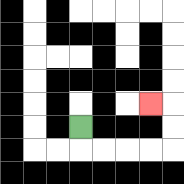{'start': '[3, 5]', 'end': '[6, 4]', 'path_directions': 'D,R,R,R,R,U,U,L', 'path_coordinates': '[[3, 5], [3, 6], [4, 6], [5, 6], [6, 6], [7, 6], [7, 5], [7, 4], [6, 4]]'}